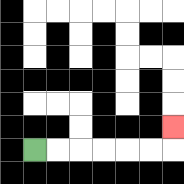{'start': '[1, 6]', 'end': '[7, 5]', 'path_directions': 'R,R,R,R,R,R,U', 'path_coordinates': '[[1, 6], [2, 6], [3, 6], [4, 6], [5, 6], [6, 6], [7, 6], [7, 5]]'}